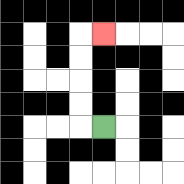{'start': '[4, 5]', 'end': '[4, 1]', 'path_directions': 'L,U,U,U,U,R', 'path_coordinates': '[[4, 5], [3, 5], [3, 4], [3, 3], [3, 2], [3, 1], [4, 1]]'}